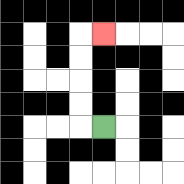{'start': '[4, 5]', 'end': '[4, 1]', 'path_directions': 'L,U,U,U,U,R', 'path_coordinates': '[[4, 5], [3, 5], [3, 4], [3, 3], [3, 2], [3, 1], [4, 1]]'}